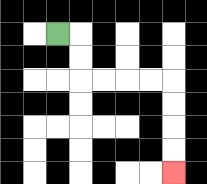{'start': '[2, 1]', 'end': '[7, 7]', 'path_directions': 'R,D,D,R,R,R,R,D,D,D,D', 'path_coordinates': '[[2, 1], [3, 1], [3, 2], [3, 3], [4, 3], [5, 3], [6, 3], [7, 3], [7, 4], [7, 5], [7, 6], [7, 7]]'}